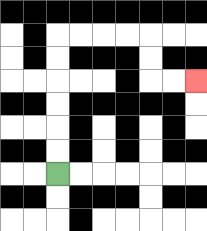{'start': '[2, 7]', 'end': '[8, 3]', 'path_directions': 'U,U,U,U,U,U,R,R,R,R,D,D,R,R', 'path_coordinates': '[[2, 7], [2, 6], [2, 5], [2, 4], [2, 3], [2, 2], [2, 1], [3, 1], [4, 1], [5, 1], [6, 1], [6, 2], [6, 3], [7, 3], [8, 3]]'}